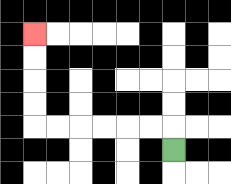{'start': '[7, 6]', 'end': '[1, 1]', 'path_directions': 'U,L,L,L,L,L,L,U,U,U,U', 'path_coordinates': '[[7, 6], [7, 5], [6, 5], [5, 5], [4, 5], [3, 5], [2, 5], [1, 5], [1, 4], [1, 3], [1, 2], [1, 1]]'}